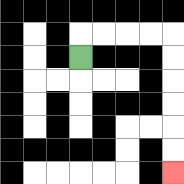{'start': '[3, 2]', 'end': '[7, 7]', 'path_directions': 'U,R,R,R,R,D,D,D,D,D,D', 'path_coordinates': '[[3, 2], [3, 1], [4, 1], [5, 1], [6, 1], [7, 1], [7, 2], [7, 3], [7, 4], [7, 5], [7, 6], [7, 7]]'}